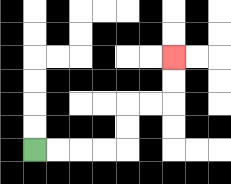{'start': '[1, 6]', 'end': '[7, 2]', 'path_directions': 'R,R,R,R,U,U,R,R,U,U', 'path_coordinates': '[[1, 6], [2, 6], [3, 6], [4, 6], [5, 6], [5, 5], [5, 4], [6, 4], [7, 4], [7, 3], [7, 2]]'}